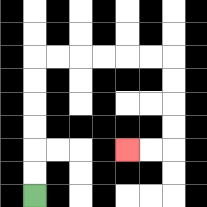{'start': '[1, 8]', 'end': '[5, 6]', 'path_directions': 'U,U,U,U,U,U,R,R,R,R,R,R,D,D,D,D,L,L', 'path_coordinates': '[[1, 8], [1, 7], [1, 6], [1, 5], [1, 4], [1, 3], [1, 2], [2, 2], [3, 2], [4, 2], [5, 2], [6, 2], [7, 2], [7, 3], [7, 4], [7, 5], [7, 6], [6, 6], [5, 6]]'}